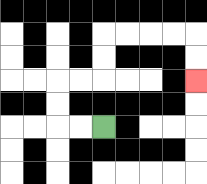{'start': '[4, 5]', 'end': '[8, 3]', 'path_directions': 'L,L,U,U,R,R,U,U,R,R,R,R,D,D', 'path_coordinates': '[[4, 5], [3, 5], [2, 5], [2, 4], [2, 3], [3, 3], [4, 3], [4, 2], [4, 1], [5, 1], [6, 1], [7, 1], [8, 1], [8, 2], [8, 3]]'}